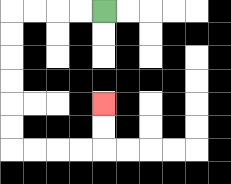{'start': '[4, 0]', 'end': '[4, 4]', 'path_directions': 'L,L,L,L,D,D,D,D,D,D,R,R,R,R,U,U', 'path_coordinates': '[[4, 0], [3, 0], [2, 0], [1, 0], [0, 0], [0, 1], [0, 2], [0, 3], [0, 4], [0, 5], [0, 6], [1, 6], [2, 6], [3, 6], [4, 6], [4, 5], [4, 4]]'}